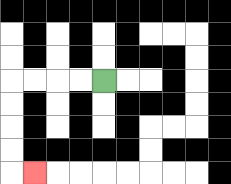{'start': '[4, 3]', 'end': '[1, 7]', 'path_directions': 'L,L,L,L,D,D,D,D,R', 'path_coordinates': '[[4, 3], [3, 3], [2, 3], [1, 3], [0, 3], [0, 4], [0, 5], [0, 6], [0, 7], [1, 7]]'}